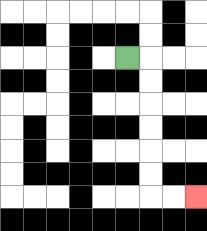{'start': '[5, 2]', 'end': '[8, 8]', 'path_directions': 'R,D,D,D,D,D,D,R,R', 'path_coordinates': '[[5, 2], [6, 2], [6, 3], [6, 4], [6, 5], [6, 6], [6, 7], [6, 8], [7, 8], [8, 8]]'}